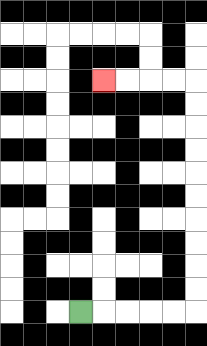{'start': '[3, 13]', 'end': '[4, 3]', 'path_directions': 'R,R,R,R,R,U,U,U,U,U,U,U,U,U,U,L,L,L,L', 'path_coordinates': '[[3, 13], [4, 13], [5, 13], [6, 13], [7, 13], [8, 13], [8, 12], [8, 11], [8, 10], [8, 9], [8, 8], [8, 7], [8, 6], [8, 5], [8, 4], [8, 3], [7, 3], [6, 3], [5, 3], [4, 3]]'}